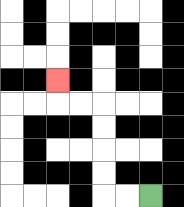{'start': '[6, 8]', 'end': '[2, 3]', 'path_directions': 'L,L,U,U,U,U,L,L,U', 'path_coordinates': '[[6, 8], [5, 8], [4, 8], [4, 7], [4, 6], [4, 5], [4, 4], [3, 4], [2, 4], [2, 3]]'}